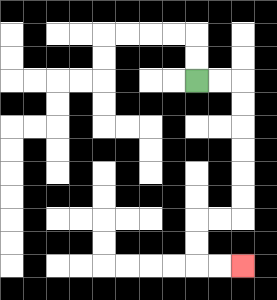{'start': '[8, 3]', 'end': '[10, 11]', 'path_directions': 'R,R,D,D,D,D,D,D,L,L,D,D,R,R', 'path_coordinates': '[[8, 3], [9, 3], [10, 3], [10, 4], [10, 5], [10, 6], [10, 7], [10, 8], [10, 9], [9, 9], [8, 9], [8, 10], [8, 11], [9, 11], [10, 11]]'}